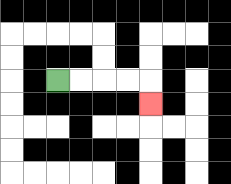{'start': '[2, 3]', 'end': '[6, 4]', 'path_directions': 'R,R,R,R,D', 'path_coordinates': '[[2, 3], [3, 3], [4, 3], [5, 3], [6, 3], [6, 4]]'}